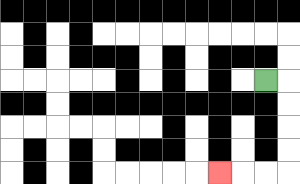{'start': '[11, 3]', 'end': '[9, 7]', 'path_directions': 'R,D,D,D,D,L,L,L', 'path_coordinates': '[[11, 3], [12, 3], [12, 4], [12, 5], [12, 6], [12, 7], [11, 7], [10, 7], [9, 7]]'}